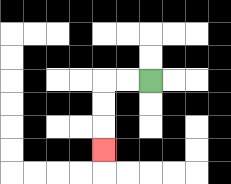{'start': '[6, 3]', 'end': '[4, 6]', 'path_directions': 'L,L,D,D,D', 'path_coordinates': '[[6, 3], [5, 3], [4, 3], [4, 4], [4, 5], [4, 6]]'}